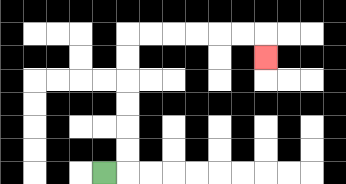{'start': '[4, 7]', 'end': '[11, 2]', 'path_directions': 'R,U,U,U,U,U,U,R,R,R,R,R,R,D', 'path_coordinates': '[[4, 7], [5, 7], [5, 6], [5, 5], [5, 4], [5, 3], [5, 2], [5, 1], [6, 1], [7, 1], [8, 1], [9, 1], [10, 1], [11, 1], [11, 2]]'}